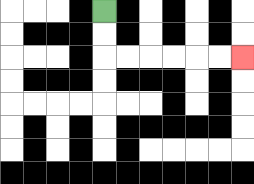{'start': '[4, 0]', 'end': '[10, 2]', 'path_directions': 'D,D,R,R,R,R,R,R', 'path_coordinates': '[[4, 0], [4, 1], [4, 2], [5, 2], [6, 2], [7, 2], [8, 2], [9, 2], [10, 2]]'}